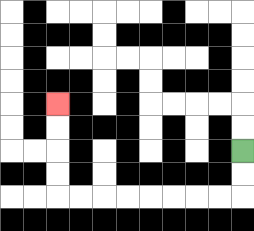{'start': '[10, 6]', 'end': '[2, 4]', 'path_directions': 'D,D,L,L,L,L,L,L,L,L,U,U,U,U', 'path_coordinates': '[[10, 6], [10, 7], [10, 8], [9, 8], [8, 8], [7, 8], [6, 8], [5, 8], [4, 8], [3, 8], [2, 8], [2, 7], [2, 6], [2, 5], [2, 4]]'}